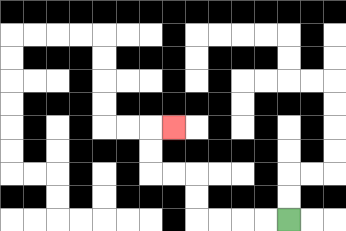{'start': '[12, 9]', 'end': '[7, 5]', 'path_directions': 'L,L,L,L,U,U,L,L,U,U,R', 'path_coordinates': '[[12, 9], [11, 9], [10, 9], [9, 9], [8, 9], [8, 8], [8, 7], [7, 7], [6, 7], [6, 6], [6, 5], [7, 5]]'}